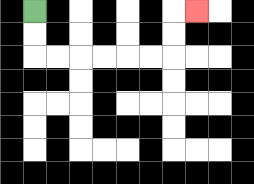{'start': '[1, 0]', 'end': '[8, 0]', 'path_directions': 'D,D,R,R,R,R,R,R,U,U,R', 'path_coordinates': '[[1, 0], [1, 1], [1, 2], [2, 2], [3, 2], [4, 2], [5, 2], [6, 2], [7, 2], [7, 1], [7, 0], [8, 0]]'}